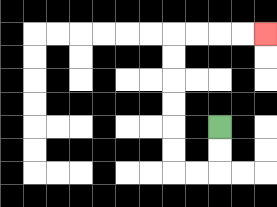{'start': '[9, 5]', 'end': '[11, 1]', 'path_directions': 'D,D,L,L,U,U,U,U,U,U,R,R,R,R', 'path_coordinates': '[[9, 5], [9, 6], [9, 7], [8, 7], [7, 7], [7, 6], [7, 5], [7, 4], [7, 3], [7, 2], [7, 1], [8, 1], [9, 1], [10, 1], [11, 1]]'}